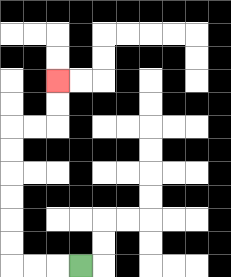{'start': '[3, 11]', 'end': '[2, 3]', 'path_directions': 'L,L,L,U,U,U,U,U,U,R,R,U,U', 'path_coordinates': '[[3, 11], [2, 11], [1, 11], [0, 11], [0, 10], [0, 9], [0, 8], [0, 7], [0, 6], [0, 5], [1, 5], [2, 5], [2, 4], [2, 3]]'}